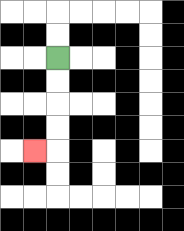{'start': '[2, 2]', 'end': '[1, 6]', 'path_directions': 'D,D,D,D,L', 'path_coordinates': '[[2, 2], [2, 3], [2, 4], [2, 5], [2, 6], [1, 6]]'}